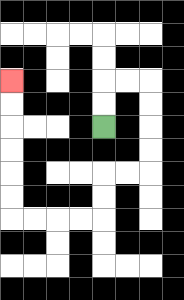{'start': '[4, 5]', 'end': '[0, 3]', 'path_directions': 'U,U,R,R,D,D,D,D,L,L,D,D,L,L,L,L,U,U,U,U,U,U', 'path_coordinates': '[[4, 5], [4, 4], [4, 3], [5, 3], [6, 3], [6, 4], [6, 5], [6, 6], [6, 7], [5, 7], [4, 7], [4, 8], [4, 9], [3, 9], [2, 9], [1, 9], [0, 9], [0, 8], [0, 7], [0, 6], [0, 5], [0, 4], [0, 3]]'}